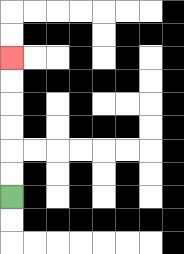{'start': '[0, 8]', 'end': '[0, 2]', 'path_directions': 'U,U,U,U,U,U', 'path_coordinates': '[[0, 8], [0, 7], [0, 6], [0, 5], [0, 4], [0, 3], [0, 2]]'}